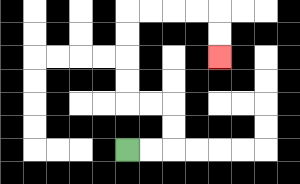{'start': '[5, 6]', 'end': '[9, 2]', 'path_directions': 'R,R,U,U,L,L,U,U,U,U,R,R,R,R,D,D', 'path_coordinates': '[[5, 6], [6, 6], [7, 6], [7, 5], [7, 4], [6, 4], [5, 4], [5, 3], [5, 2], [5, 1], [5, 0], [6, 0], [7, 0], [8, 0], [9, 0], [9, 1], [9, 2]]'}